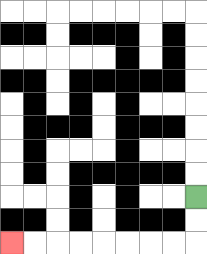{'start': '[8, 8]', 'end': '[0, 10]', 'path_directions': 'D,D,L,L,L,L,L,L,L,L', 'path_coordinates': '[[8, 8], [8, 9], [8, 10], [7, 10], [6, 10], [5, 10], [4, 10], [3, 10], [2, 10], [1, 10], [0, 10]]'}